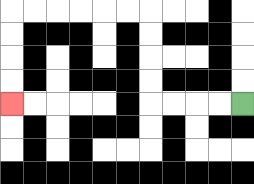{'start': '[10, 4]', 'end': '[0, 4]', 'path_directions': 'L,L,L,L,U,U,U,U,L,L,L,L,L,L,D,D,D,D', 'path_coordinates': '[[10, 4], [9, 4], [8, 4], [7, 4], [6, 4], [6, 3], [6, 2], [6, 1], [6, 0], [5, 0], [4, 0], [3, 0], [2, 0], [1, 0], [0, 0], [0, 1], [0, 2], [0, 3], [0, 4]]'}